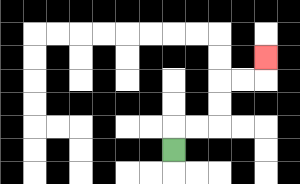{'start': '[7, 6]', 'end': '[11, 2]', 'path_directions': 'U,R,R,U,U,R,R,U', 'path_coordinates': '[[7, 6], [7, 5], [8, 5], [9, 5], [9, 4], [9, 3], [10, 3], [11, 3], [11, 2]]'}